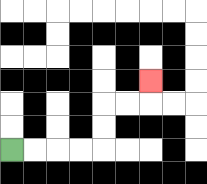{'start': '[0, 6]', 'end': '[6, 3]', 'path_directions': 'R,R,R,R,U,U,R,R,U', 'path_coordinates': '[[0, 6], [1, 6], [2, 6], [3, 6], [4, 6], [4, 5], [4, 4], [5, 4], [6, 4], [6, 3]]'}